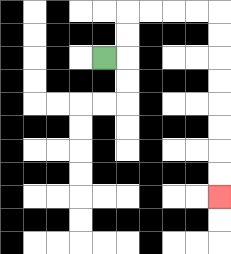{'start': '[4, 2]', 'end': '[9, 8]', 'path_directions': 'R,U,U,R,R,R,R,D,D,D,D,D,D,D,D', 'path_coordinates': '[[4, 2], [5, 2], [5, 1], [5, 0], [6, 0], [7, 0], [8, 0], [9, 0], [9, 1], [9, 2], [9, 3], [9, 4], [9, 5], [9, 6], [9, 7], [9, 8]]'}